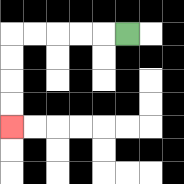{'start': '[5, 1]', 'end': '[0, 5]', 'path_directions': 'L,L,L,L,L,D,D,D,D', 'path_coordinates': '[[5, 1], [4, 1], [3, 1], [2, 1], [1, 1], [0, 1], [0, 2], [0, 3], [0, 4], [0, 5]]'}